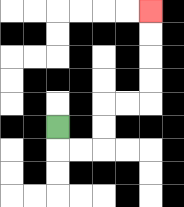{'start': '[2, 5]', 'end': '[6, 0]', 'path_directions': 'D,R,R,U,U,R,R,U,U,U,U', 'path_coordinates': '[[2, 5], [2, 6], [3, 6], [4, 6], [4, 5], [4, 4], [5, 4], [6, 4], [6, 3], [6, 2], [6, 1], [6, 0]]'}